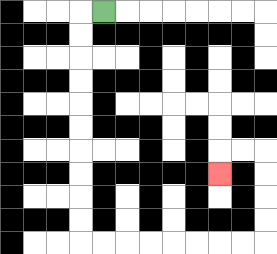{'start': '[4, 0]', 'end': '[9, 7]', 'path_directions': 'L,D,D,D,D,D,D,D,D,D,D,R,R,R,R,R,R,R,R,U,U,U,U,L,L,D', 'path_coordinates': '[[4, 0], [3, 0], [3, 1], [3, 2], [3, 3], [3, 4], [3, 5], [3, 6], [3, 7], [3, 8], [3, 9], [3, 10], [4, 10], [5, 10], [6, 10], [7, 10], [8, 10], [9, 10], [10, 10], [11, 10], [11, 9], [11, 8], [11, 7], [11, 6], [10, 6], [9, 6], [9, 7]]'}